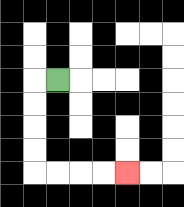{'start': '[2, 3]', 'end': '[5, 7]', 'path_directions': 'L,D,D,D,D,R,R,R,R', 'path_coordinates': '[[2, 3], [1, 3], [1, 4], [1, 5], [1, 6], [1, 7], [2, 7], [3, 7], [4, 7], [5, 7]]'}